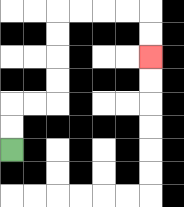{'start': '[0, 6]', 'end': '[6, 2]', 'path_directions': 'U,U,R,R,U,U,U,U,R,R,R,R,D,D', 'path_coordinates': '[[0, 6], [0, 5], [0, 4], [1, 4], [2, 4], [2, 3], [2, 2], [2, 1], [2, 0], [3, 0], [4, 0], [5, 0], [6, 0], [6, 1], [6, 2]]'}